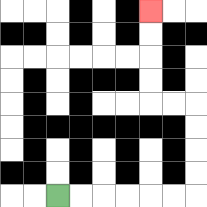{'start': '[2, 8]', 'end': '[6, 0]', 'path_directions': 'R,R,R,R,R,R,U,U,U,U,L,L,U,U,U,U', 'path_coordinates': '[[2, 8], [3, 8], [4, 8], [5, 8], [6, 8], [7, 8], [8, 8], [8, 7], [8, 6], [8, 5], [8, 4], [7, 4], [6, 4], [6, 3], [6, 2], [6, 1], [6, 0]]'}